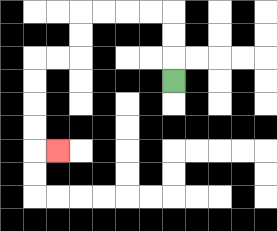{'start': '[7, 3]', 'end': '[2, 6]', 'path_directions': 'U,U,U,L,L,L,L,D,D,L,L,D,D,D,D,R', 'path_coordinates': '[[7, 3], [7, 2], [7, 1], [7, 0], [6, 0], [5, 0], [4, 0], [3, 0], [3, 1], [3, 2], [2, 2], [1, 2], [1, 3], [1, 4], [1, 5], [1, 6], [2, 6]]'}